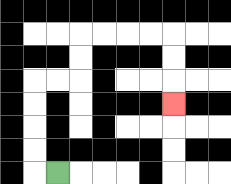{'start': '[2, 7]', 'end': '[7, 4]', 'path_directions': 'L,U,U,U,U,R,R,U,U,R,R,R,R,D,D,D', 'path_coordinates': '[[2, 7], [1, 7], [1, 6], [1, 5], [1, 4], [1, 3], [2, 3], [3, 3], [3, 2], [3, 1], [4, 1], [5, 1], [6, 1], [7, 1], [7, 2], [7, 3], [7, 4]]'}